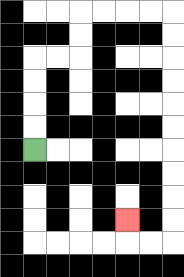{'start': '[1, 6]', 'end': '[5, 9]', 'path_directions': 'U,U,U,U,R,R,U,U,R,R,R,R,D,D,D,D,D,D,D,D,D,D,L,L,U', 'path_coordinates': '[[1, 6], [1, 5], [1, 4], [1, 3], [1, 2], [2, 2], [3, 2], [3, 1], [3, 0], [4, 0], [5, 0], [6, 0], [7, 0], [7, 1], [7, 2], [7, 3], [7, 4], [7, 5], [7, 6], [7, 7], [7, 8], [7, 9], [7, 10], [6, 10], [5, 10], [5, 9]]'}